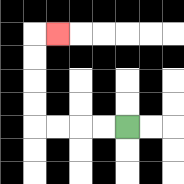{'start': '[5, 5]', 'end': '[2, 1]', 'path_directions': 'L,L,L,L,U,U,U,U,R', 'path_coordinates': '[[5, 5], [4, 5], [3, 5], [2, 5], [1, 5], [1, 4], [1, 3], [1, 2], [1, 1], [2, 1]]'}